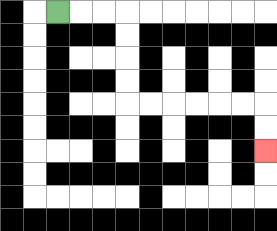{'start': '[2, 0]', 'end': '[11, 6]', 'path_directions': 'R,R,R,D,D,D,D,R,R,R,R,R,R,D,D', 'path_coordinates': '[[2, 0], [3, 0], [4, 0], [5, 0], [5, 1], [5, 2], [5, 3], [5, 4], [6, 4], [7, 4], [8, 4], [9, 4], [10, 4], [11, 4], [11, 5], [11, 6]]'}